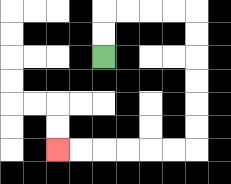{'start': '[4, 2]', 'end': '[2, 6]', 'path_directions': 'U,U,R,R,R,R,D,D,D,D,D,D,L,L,L,L,L,L', 'path_coordinates': '[[4, 2], [4, 1], [4, 0], [5, 0], [6, 0], [7, 0], [8, 0], [8, 1], [8, 2], [8, 3], [8, 4], [8, 5], [8, 6], [7, 6], [6, 6], [5, 6], [4, 6], [3, 6], [2, 6]]'}